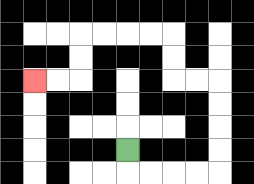{'start': '[5, 6]', 'end': '[1, 3]', 'path_directions': 'D,R,R,R,R,U,U,U,U,L,L,U,U,L,L,L,L,D,D,L,L', 'path_coordinates': '[[5, 6], [5, 7], [6, 7], [7, 7], [8, 7], [9, 7], [9, 6], [9, 5], [9, 4], [9, 3], [8, 3], [7, 3], [7, 2], [7, 1], [6, 1], [5, 1], [4, 1], [3, 1], [3, 2], [3, 3], [2, 3], [1, 3]]'}